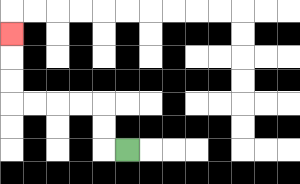{'start': '[5, 6]', 'end': '[0, 1]', 'path_directions': 'L,U,U,L,L,L,L,U,U,U', 'path_coordinates': '[[5, 6], [4, 6], [4, 5], [4, 4], [3, 4], [2, 4], [1, 4], [0, 4], [0, 3], [0, 2], [0, 1]]'}